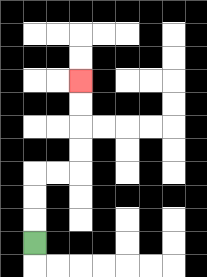{'start': '[1, 10]', 'end': '[3, 3]', 'path_directions': 'U,U,U,R,R,U,U,U,U', 'path_coordinates': '[[1, 10], [1, 9], [1, 8], [1, 7], [2, 7], [3, 7], [3, 6], [3, 5], [3, 4], [3, 3]]'}